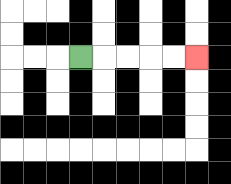{'start': '[3, 2]', 'end': '[8, 2]', 'path_directions': 'R,R,R,R,R', 'path_coordinates': '[[3, 2], [4, 2], [5, 2], [6, 2], [7, 2], [8, 2]]'}